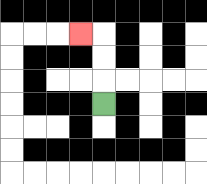{'start': '[4, 4]', 'end': '[3, 1]', 'path_directions': 'U,U,U,L', 'path_coordinates': '[[4, 4], [4, 3], [4, 2], [4, 1], [3, 1]]'}